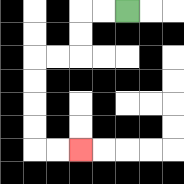{'start': '[5, 0]', 'end': '[3, 6]', 'path_directions': 'L,L,D,D,L,L,D,D,D,D,R,R', 'path_coordinates': '[[5, 0], [4, 0], [3, 0], [3, 1], [3, 2], [2, 2], [1, 2], [1, 3], [1, 4], [1, 5], [1, 6], [2, 6], [3, 6]]'}